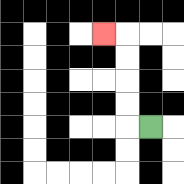{'start': '[6, 5]', 'end': '[4, 1]', 'path_directions': 'L,U,U,U,U,L', 'path_coordinates': '[[6, 5], [5, 5], [5, 4], [5, 3], [5, 2], [5, 1], [4, 1]]'}